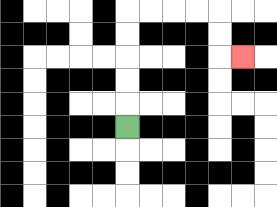{'start': '[5, 5]', 'end': '[10, 2]', 'path_directions': 'U,U,U,U,U,R,R,R,R,D,D,R', 'path_coordinates': '[[5, 5], [5, 4], [5, 3], [5, 2], [5, 1], [5, 0], [6, 0], [7, 0], [8, 0], [9, 0], [9, 1], [9, 2], [10, 2]]'}